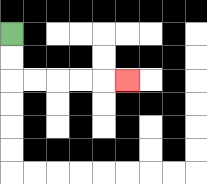{'start': '[0, 1]', 'end': '[5, 3]', 'path_directions': 'D,D,R,R,R,R,R', 'path_coordinates': '[[0, 1], [0, 2], [0, 3], [1, 3], [2, 3], [3, 3], [4, 3], [5, 3]]'}